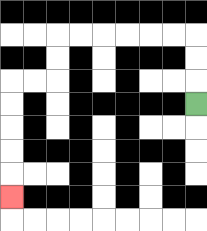{'start': '[8, 4]', 'end': '[0, 8]', 'path_directions': 'U,U,U,L,L,L,L,L,L,D,D,L,L,D,D,D,D,D', 'path_coordinates': '[[8, 4], [8, 3], [8, 2], [8, 1], [7, 1], [6, 1], [5, 1], [4, 1], [3, 1], [2, 1], [2, 2], [2, 3], [1, 3], [0, 3], [0, 4], [0, 5], [0, 6], [0, 7], [0, 8]]'}